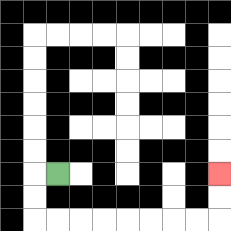{'start': '[2, 7]', 'end': '[9, 7]', 'path_directions': 'L,D,D,R,R,R,R,R,R,R,R,U,U', 'path_coordinates': '[[2, 7], [1, 7], [1, 8], [1, 9], [2, 9], [3, 9], [4, 9], [5, 9], [6, 9], [7, 9], [8, 9], [9, 9], [9, 8], [9, 7]]'}